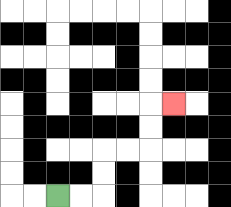{'start': '[2, 8]', 'end': '[7, 4]', 'path_directions': 'R,R,U,U,R,R,U,U,R', 'path_coordinates': '[[2, 8], [3, 8], [4, 8], [4, 7], [4, 6], [5, 6], [6, 6], [6, 5], [6, 4], [7, 4]]'}